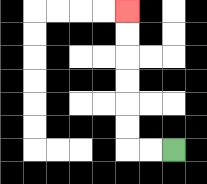{'start': '[7, 6]', 'end': '[5, 0]', 'path_directions': 'L,L,U,U,U,U,U,U', 'path_coordinates': '[[7, 6], [6, 6], [5, 6], [5, 5], [5, 4], [5, 3], [5, 2], [5, 1], [5, 0]]'}